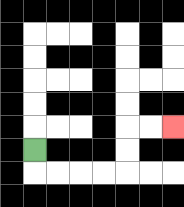{'start': '[1, 6]', 'end': '[7, 5]', 'path_directions': 'D,R,R,R,R,U,U,R,R', 'path_coordinates': '[[1, 6], [1, 7], [2, 7], [3, 7], [4, 7], [5, 7], [5, 6], [5, 5], [6, 5], [7, 5]]'}